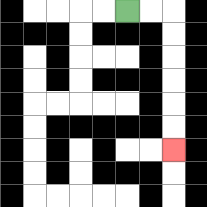{'start': '[5, 0]', 'end': '[7, 6]', 'path_directions': 'R,R,D,D,D,D,D,D', 'path_coordinates': '[[5, 0], [6, 0], [7, 0], [7, 1], [7, 2], [7, 3], [7, 4], [7, 5], [7, 6]]'}